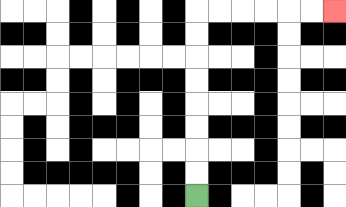{'start': '[8, 8]', 'end': '[14, 0]', 'path_directions': 'U,U,U,U,U,U,U,U,R,R,R,R,R,R', 'path_coordinates': '[[8, 8], [8, 7], [8, 6], [8, 5], [8, 4], [8, 3], [8, 2], [8, 1], [8, 0], [9, 0], [10, 0], [11, 0], [12, 0], [13, 0], [14, 0]]'}